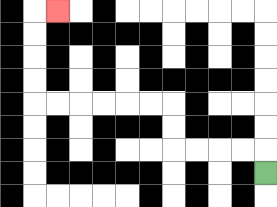{'start': '[11, 7]', 'end': '[2, 0]', 'path_directions': 'U,L,L,L,L,U,U,L,L,L,L,L,L,U,U,U,U,R', 'path_coordinates': '[[11, 7], [11, 6], [10, 6], [9, 6], [8, 6], [7, 6], [7, 5], [7, 4], [6, 4], [5, 4], [4, 4], [3, 4], [2, 4], [1, 4], [1, 3], [1, 2], [1, 1], [1, 0], [2, 0]]'}